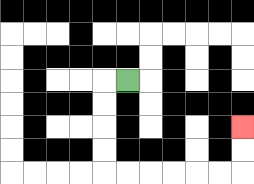{'start': '[5, 3]', 'end': '[10, 5]', 'path_directions': 'L,D,D,D,D,R,R,R,R,R,R,U,U', 'path_coordinates': '[[5, 3], [4, 3], [4, 4], [4, 5], [4, 6], [4, 7], [5, 7], [6, 7], [7, 7], [8, 7], [9, 7], [10, 7], [10, 6], [10, 5]]'}